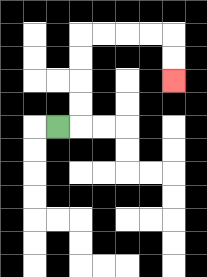{'start': '[2, 5]', 'end': '[7, 3]', 'path_directions': 'R,U,U,U,U,R,R,R,R,D,D', 'path_coordinates': '[[2, 5], [3, 5], [3, 4], [3, 3], [3, 2], [3, 1], [4, 1], [5, 1], [6, 1], [7, 1], [7, 2], [7, 3]]'}